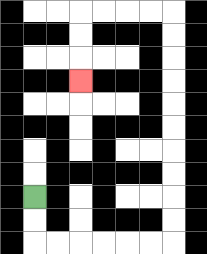{'start': '[1, 8]', 'end': '[3, 3]', 'path_directions': 'D,D,R,R,R,R,R,R,U,U,U,U,U,U,U,U,U,U,L,L,L,L,D,D,D', 'path_coordinates': '[[1, 8], [1, 9], [1, 10], [2, 10], [3, 10], [4, 10], [5, 10], [6, 10], [7, 10], [7, 9], [7, 8], [7, 7], [7, 6], [7, 5], [7, 4], [7, 3], [7, 2], [7, 1], [7, 0], [6, 0], [5, 0], [4, 0], [3, 0], [3, 1], [3, 2], [3, 3]]'}